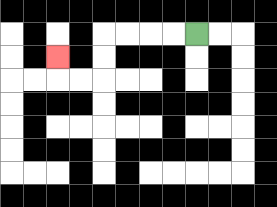{'start': '[8, 1]', 'end': '[2, 2]', 'path_directions': 'L,L,L,L,D,D,L,L,U', 'path_coordinates': '[[8, 1], [7, 1], [6, 1], [5, 1], [4, 1], [4, 2], [4, 3], [3, 3], [2, 3], [2, 2]]'}